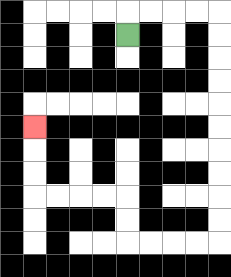{'start': '[5, 1]', 'end': '[1, 5]', 'path_directions': 'U,R,R,R,R,D,D,D,D,D,D,D,D,D,D,L,L,L,L,U,U,L,L,L,L,U,U,U', 'path_coordinates': '[[5, 1], [5, 0], [6, 0], [7, 0], [8, 0], [9, 0], [9, 1], [9, 2], [9, 3], [9, 4], [9, 5], [9, 6], [9, 7], [9, 8], [9, 9], [9, 10], [8, 10], [7, 10], [6, 10], [5, 10], [5, 9], [5, 8], [4, 8], [3, 8], [2, 8], [1, 8], [1, 7], [1, 6], [1, 5]]'}